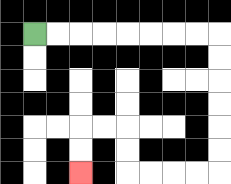{'start': '[1, 1]', 'end': '[3, 7]', 'path_directions': 'R,R,R,R,R,R,R,R,D,D,D,D,D,D,L,L,L,L,U,U,L,L,D,D', 'path_coordinates': '[[1, 1], [2, 1], [3, 1], [4, 1], [5, 1], [6, 1], [7, 1], [8, 1], [9, 1], [9, 2], [9, 3], [9, 4], [9, 5], [9, 6], [9, 7], [8, 7], [7, 7], [6, 7], [5, 7], [5, 6], [5, 5], [4, 5], [3, 5], [3, 6], [3, 7]]'}